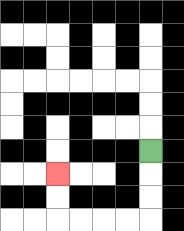{'start': '[6, 6]', 'end': '[2, 7]', 'path_directions': 'D,D,D,L,L,L,L,U,U', 'path_coordinates': '[[6, 6], [6, 7], [6, 8], [6, 9], [5, 9], [4, 9], [3, 9], [2, 9], [2, 8], [2, 7]]'}